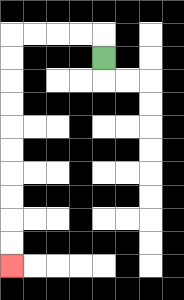{'start': '[4, 2]', 'end': '[0, 11]', 'path_directions': 'U,L,L,L,L,D,D,D,D,D,D,D,D,D,D', 'path_coordinates': '[[4, 2], [4, 1], [3, 1], [2, 1], [1, 1], [0, 1], [0, 2], [0, 3], [0, 4], [0, 5], [0, 6], [0, 7], [0, 8], [0, 9], [0, 10], [0, 11]]'}